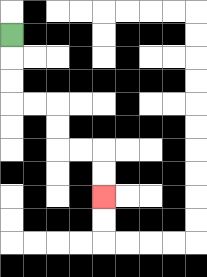{'start': '[0, 1]', 'end': '[4, 8]', 'path_directions': 'D,D,D,R,R,D,D,R,R,D,D', 'path_coordinates': '[[0, 1], [0, 2], [0, 3], [0, 4], [1, 4], [2, 4], [2, 5], [2, 6], [3, 6], [4, 6], [4, 7], [4, 8]]'}